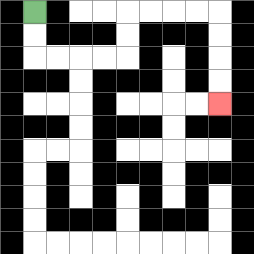{'start': '[1, 0]', 'end': '[9, 4]', 'path_directions': 'D,D,R,R,R,R,U,U,R,R,R,R,D,D,D,D', 'path_coordinates': '[[1, 0], [1, 1], [1, 2], [2, 2], [3, 2], [4, 2], [5, 2], [5, 1], [5, 0], [6, 0], [7, 0], [8, 0], [9, 0], [9, 1], [9, 2], [9, 3], [9, 4]]'}